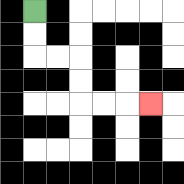{'start': '[1, 0]', 'end': '[6, 4]', 'path_directions': 'D,D,R,R,D,D,R,R,R', 'path_coordinates': '[[1, 0], [1, 1], [1, 2], [2, 2], [3, 2], [3, 3], [3, 4], [4, 4], [5, 4], [6, 4]]'}